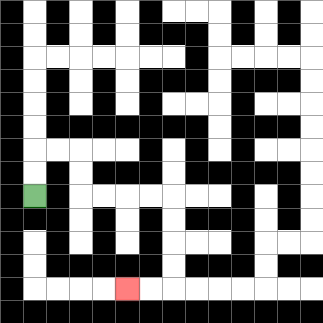{'start': '[1, 8]', 'end': '[5, 12]', 'path_directions': 'U,U,R,R,D,D,R,R,R,R,D,D,D,D,L,L', 'path_coordinates': '[[1, 8], [1, 7], [1, 6], [2, 6], [3, 6], [3, 7], [3, 8], [4, 8], [5, 8], [6, 8], [7, 8], [7, 9], [7, 10], [7, 11], [7, 12], [6, 12], [5, 12]]'}